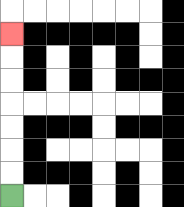{'start': '[0, 8]', 'end': '[0, 1]', 'path_directions': 'U,U,U,U,U,U,U', 'path_coordinates': '[[0, 8], [0, 7], [0, 6], [0, 5], [0, 4], [0, 3], [0, 2], [0, 1]]'}